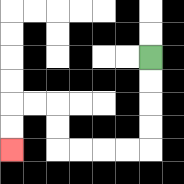{'start': '[6, 2]', 'end': '[0, 6]', 'path_directions': 'D,D,D,D,L,L,L,L,U,U,L,L,D,D', 'path_coordinates': '[[6, 2], [6, 3], [6, 4], [6, 5], [6, 6], [5, 6], [4, 6], [3, 6], [2, 6], [2, 5], [2, 4], [1, 4], [0, 4], [0, 5], [0, 6]]'}